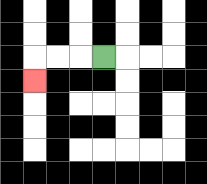{'start': '[4, 2]', 'end': '[1, 3]', 'path_directions': 'L,L,L,D', 'path_coordinates': '[[4, 2], [3, 2], [2, 2], [1, 2], [1, 3]]'}